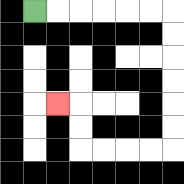{'start': '[1, 0]', 'end': '[2, 4]', 'path_directions': 'R,R,R,R,R,R,D,D,D,D,D,D,L,L,L,L,U,U,L', 'path_coordinates': '[[1, 0], [2, 0], [3, 0], [4, 0], [5, 0], [6, 0], [7, 0], [7, 1], [7, 2], [7, 3], [7, 4], [7, 5], [7, 6], [6, 6], [5, 6], [4, 6], [3, 6], [3, 5], [3, 4], [2, 4]]'}